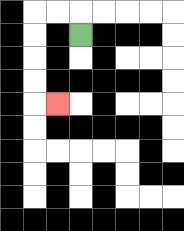{'start': '[3, 1]', 'end': '[2, 4]', 'path_directions': 'U,L,L,D,D,D,D,R', 'path_coordinates': '[[3, 1], [3, 0], [2, 0], [1, 0], [1, 1], [1, 2], [1, 3], [1, 4], [2, 4]]'}